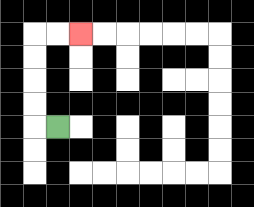{'start': '[2, 5]', 'end': '[3, 1]', 'path_directions': 'L,U,U,U,U,R,R', 'path_coordinates': '[[2, 5], [1, 5], [1, 4], [1, 3], [1, 2], [1, 1], [2, 1], [3, 1]]'}